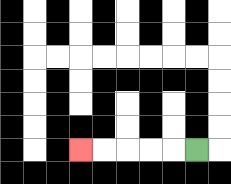{'start': '[8, 6]', 'end': '[3, 6]', 'path_directions': 'L,L,L,L,L', 'path_coordinates': '[[8, 6], [7, 6], [6, 6], [5, 6], [4, 6], [3, 6]]'}